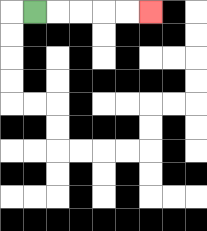{'start': '[1, 0]', 'end': '[6, 0]', 'path_directions': 'R,R,R,R,R', 'path_coordinates': '[[1, 0], [2, 0], [3, 0], [4, 0], [5, 0], [6, 0]]'}